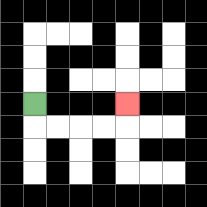{'start': '[1, 4]', 'end': '[5, 4]', 'path_directions': 'D,R,R,R,R,U', 'path_coordinates': '[[1, 4], [1, 5], [2, 5], [3, 5], [4, 5], [5, 5], [5, 4]]'}